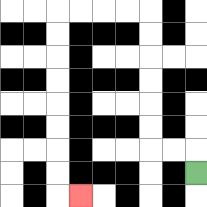{'start': '[8, 7]', 'end': '[3, 8]', 'path_directions': 'U,L,L,U,U,U,U,U,U,L,L,L,L,D,D,D,D,D,D,D,D,R', 'path_coordinates': '[[8, 7], [8, 6], [7, 6], [6, 6], [6, 5], [6, 4], [6, 3], [6, 2], [6, 1], [6, 0], [5, 0], [4, 0], [3, 0], [2, 0], [2, 1], [2, 2], [2, 3], [2, 4], [2, 5], [2, 6], [2, 7], [2, 8], [3, 8]]'}